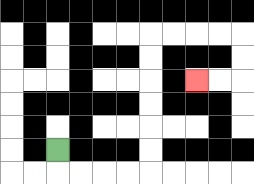{'start': '[2, 6]', 'end': '[8, 3]', 'path_directions': 'D,R,R,R,R,U,U,U,U,U,U,R,R,R,R,D,D,L,L', 'path_coordinates': '[[2, 6], [2, 7], [3, 7], [4, 7], [5, 7], [6, 7], [6, 6], [6, 5], [6, 4], [6, 3], [6, 2], [6, 1], [7, 1], [8, 1], [9, 1], [10, 1], [10, 2], [10, 3], [9, 3], [8, 3]]'}